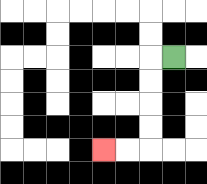{'start': '[7, 2]', 'end': '[4, 6]', 'path_directions': 'L,D,D,D,D,L,L', 'path_coordinates': '[[7, 2], [6, 2], [6, 3], [6, 4], [6, 5], [6, 6], [5, 6], [4, 6]]'}